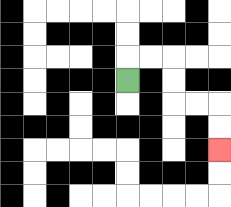{'start': '[5, 3]', 'end': '[9, 6]', 'path_directions': 'U,R,R,D,D,R,R,D,D', 'path_coordinates': '[[5, 3], [5, 2], [6, 2], [7, 2], [7, 3], [7, 4], [8, 4], [9, 4], [9, 5], [9, 6]]'}